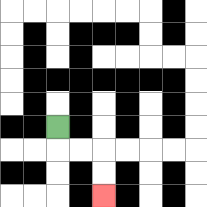{'start': '[2, 5]', 'end': '[4, 8]', 'path_directions': 'D,R,R,D,D', 'path_coordinates': '[[2, 5], [2, 6], [3, 6], [4, 6], [4, 7], [4, 8]]'}